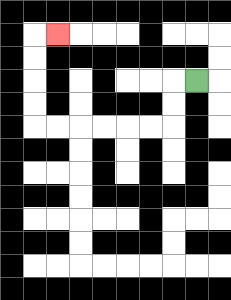{'start': '[8, 3]', 'end': '[2, 1]', 'path_directions': 'L,D,D,L,L,L,L,L,L,U,U,U,U,R', 'path_coordinates': '[[8, 3], [7, 3], [7, 4], [7, 5], [6, 5], [5, 5], [4, 5], [3, 5], [2, 5], [1, 5], [1, 4], [1, 3], [1, 2], [1, 1], [2, 1]]'}